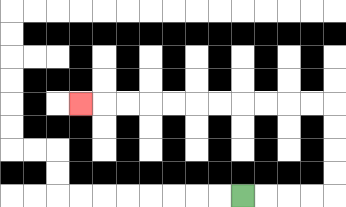{'start': '[10, 8]', 'end': '[3, 4]', 'path_directions': 'R,R,R,R,U,U,U,U,L,L,L,L,L,L,L,L,L,L,L', 'path_coordinates': '[[10, 8], [11, 8], [12, 8], [13, 8], [14, 8], [14, 7], [14, 6], [14, 5], [14, 4], [13, 4], [12, 4], [11, 4], [10, 4], [9, 4], [8, 4], [7, 4], [6, 4], [5, 4], [4, 4], [3, 4]]'}